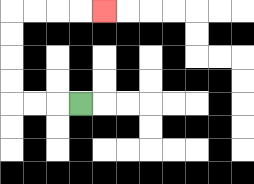{'start': '[3, 4]', 'end': '[4, 0]', 'path_directions': 'L,L,L,U,U,U,U,R,R,R,R', 'path_coordinates': '[[3, 4], [2, 4], [1, 4], [0, 4], [0, 3], [0, 2], [0, 1], [0, 0], [1, 0], [2, 0], [3, 0], [4, 0]]'}